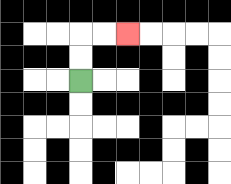{'start': '[3, 3]', 'end': '[5, 1]', 'path_directions': 'U,U,R,R', 'path_coordinates': '[[3, 3], [3, 2], [3, 1], [4, 1], [5, 1]]'}